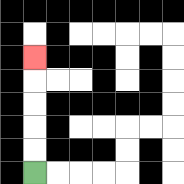{'start': '[1, 7]', 'end': '[1, 2]', 'path_directions': 'U,U,U,U,U', 'path_coordinates': '[[1, 7], [1, 6], [1, 5], [1, 4], [1, 3], [1, 2]]'}